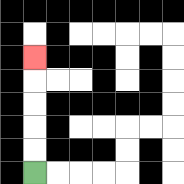{'start': '[1, 7]', 'end': '[1, 2]', 'path_directions': 'U,U,U,U,U', 'path_coordinates': '[[1, 7], [1, 6], [1, 5], [1, 4], [1, 3], [1, 2]]'}